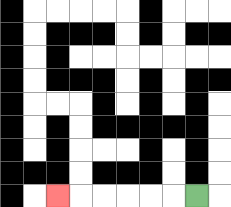{'start': '[8, 8]', 'end': '[2, 8]', 'path_directions': 'L,L,L,L,L,L', 'path_coordinates': '[[8, 8], [7, 8], [6, 8], [5, 8], [4, 8], [3, 8], [2, 8]]'}